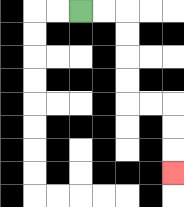{'start': '[3, 0]', 'end': '[7, 7]', 'path_directions': 'R,R,D,D,D,D,R,R,D,D,D', 'path_coordinates': '[[3, 0], [4, 0], [5, 0], [5, 1], [5, 2], [5, 3], [5, 4], [6, 4], [7, 4], [7, 5], [7, 6], [7, 7]]'}